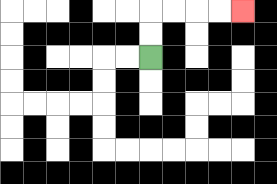{'start': '[6, 2]', 'end': '[10, 0]', 'path_directions': 'U,U,R,R,R,R', 'path_coordinates': '[[6, 2], [6, 1], [6, 0], [7, 0], [8, 0], [9, 0], [10, 0]]'}